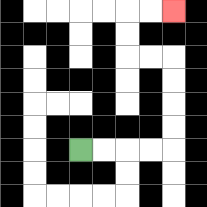{'start': '[3, 6]', 'end': '[7, 0]', 'path_directions': 'R,R,R,R,U,U,U,U,L,L,U,U,R,R', 'path_coordinates': '[[3, 6], [4, 6], [5, 6], [6, 6], [7, 6], [7, 5], [7, 4], [7, 3], [7, 2], [6, 2], [5, 2], [5, 1], [5, 0], [6, 0], [7, 0]]'}